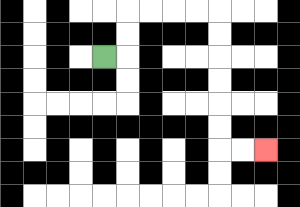{'start': '[4, 2]', 'end': '[11, 6]', 'path_directions': 'R,U,U,R,R,R,R,D,D,D,D,D,D,R,R', 'path_coordinates': '[[4, 2], [5, 2], [5, 1], [5, 0], [6, 0], [7, 0], [8, 0], [9, 0], [9, 1], [9, 2], [9, 3], [9, 4], [9, 5], [9, 6], [10, 6], [11, 6]]'}